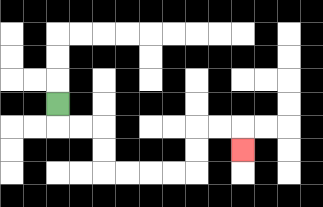{'start': '[2, 4]', 'end': '[10, 6]', 'path_directions': 'D,R,R,D,D,R,R,R,R,U,U,R,R,D', 'path_coordinates': '[[2, 4], [2, 5], [3, 5], [4, 5], [4, 6], [4, 7], [5, 7], [6, 7], [7, 7], [8, 7], [8, 6], [8, 5], [9, 5], [10, 5], [10, 6]]'}